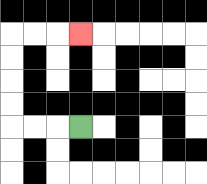{'start': '[3, 5]', 'end': '[3, 1]', 'path_directions': 'L,L,L,U,U,U,U,R,R,R', 'path_coordinates': '[[3, 5], [2, 5], [1, 5], [0, 5], [0, 4], [0, 3], [0, 2], [0, 1], [1, 1], [2, 1], [3, 1]]'}